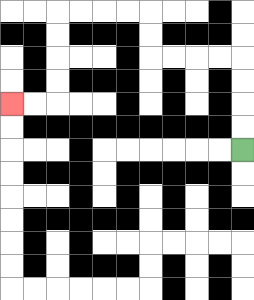{'start': '[10, 6]', 'end': '[0, 4]', 'path_directions': 'U,U,U,U,L,L,L,L,U,U,L,L,L,L,D,D,D,D,L,L', 'path_coordinates': '[[10, 6], [10, 5], [10, 4], [10, 3], [10, 2], [9, 2], [8, 2], [7, 2], [6, 2], [6, 1], [6, 0], [5, 0], [4, 0], [3, 0], [2, 0], [2, 1], [2, 2], [2, 3], [2, 4], [1, 4], [0, 4]]'}